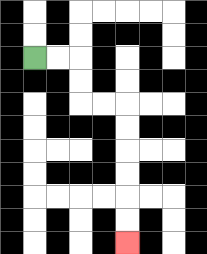{'start': '[1, 2]', 'end': '[5, 10]', 'path_directions': 'R,R,D,D,R,R,D,D,D,D,D,D', 'path_coordinates': '[[1, 2], [2, 2], [3, 2], [3, 3], [3, 4], [4, 4], [5, 4], [5, 5], [5, 6], [5, 7], [5, 8], [5, 9], [5, 10]]'}